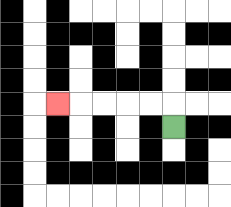{'start': '[7, 5]', 'end': '[2, 4]', 'path_directions': 'U,L,L,L,L,L', 'path_coordinates': '[[7, 5], [7, 4], [6, 4], [5, 4], [4, 4], [3, 4], [2, 4]]'}